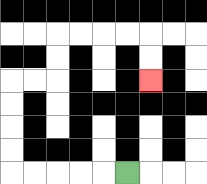{'start': '[5, 7]', 'end': '[6, 3]', 'path_directions': 'L,L,L,L,L,U,U,U,U,R,R,U,U,R,R,R,R,D,D', 'path_coordinates': '[[5, 7], [4, 7], [3, 7], [2, 7], [1, 7], [0, 7], [0, 6], [0, 5], [0, 4], [0, 3], [1, 3], [2, 3], [2, 2], [2, 1], [3, 1], [4, 1], [5, 1], [6, 1], [6, 2], [6, 3]]'}